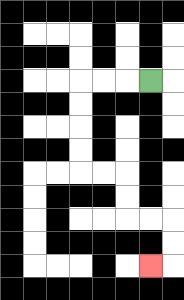{'start': '[6, 3]', 'end': '[6, 11]', 'path_directions': 'L,L,L,D,D,D,D,R,R,D,D,R,R,D,D,L', 'path_coordinates': '[[6, 3], [5, 3], [4, 3], [3, 3], [3, 4], [3, 5], [3, 6], [3, 7], [4, 7], [5, 7], [5, 8], [5, 9], [6, 9], [7, 9], [7, 10], [7, 11], [6, 11]]'}